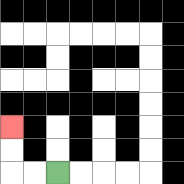{'start': '[2, 7]', 'end': '[0, 5]', 'path_directions': 'L,L,U,U', 'path_coordinates': '[[2, 7], [1, 7], [0, 7], [0, 6], [0, 5]]'}